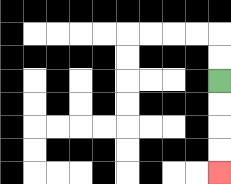{'start': '[9, 3]', 'end': '[9, 7]', 'path_directions': 'D,D,D,D', 'path_coordinates': '[[9, 3], [9, 4], [9, 5], [9, 6], [9, 7]]'}